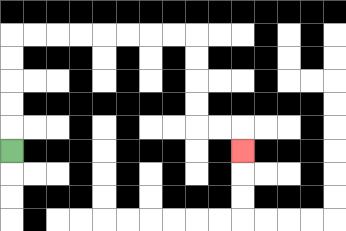{'start': '[0, 6]', 'end': '[10, 6]', 'path_directions': 'U,U,U,U,U,R,R,R,R,R,R,R,R,D,D,D,D,R,R,D', 'path_coordinates': '[[0, 6], [0, 5], [0, 4], [0, 3], [0, 2], [0, 1], [1, 1], [2, 1], [3, 1], [4, 1], [5, 1], [6, 1], [7, 1], [8, 1], [8, 2], [8, 3], [8, 4], [8, 5], [9, 5], [10, 5], [10, 6]]'}